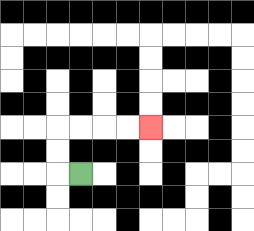{'start': '[3, 7]', 'end': '[6, 5]', 'path_directions': 'L,U,U,R,R,R,R', 'path_coordinates': '[[3, 7], [2, 7], [2, 6], [2, 5], [3, 5], [4, 5], [5, 5], [6, 5]]'}